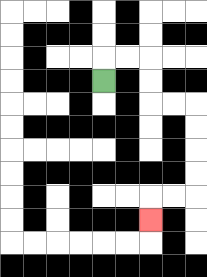{'start': '[4, 3]', 'end': '[6, 9]', 'path_directions': 'U,R,R,D,D,R,R,D,D,D,D,L,L,D', 'path_coordinates': '[[4, 3], [4, 2], [5, 2], [6, 2], [6, 3], [6, 4], [7, 4], [8, 4], [8, 5], [8, 6], [8, 7], [8, 8], [7, 8], [6, 8], [6, 9]]'}